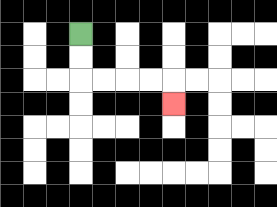{'start': '[3, 1]', 'end': '[7, 4]', 'path_directions': 'D,D,R,R,R,R,D', 'path_coordinates': '[[3, 1], [3, 2], [3, 3], [4, 3], [5, 3], [6, 3], [7, 3], [7, 4]]'}